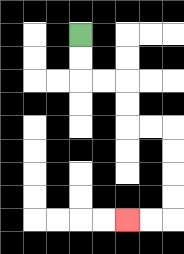{'start': '[3, 1]', 'end': '[5, 9]', 'path_directions': 'D,D,R,R,D,D,R,R,D,D,D,D,L,L', 'path_coordinates': '[[3, 1], [3, 2], [3, 3], [4, 3], [5, 3], [5, 4], [5, 5], [6, 5], [7, 5], [7, 6], [7, 7], [7, 8], [7, 9], [6, 9], [5, 9]]'}